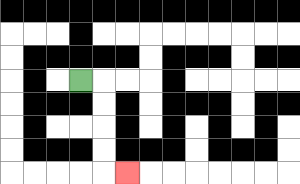{'start': '[3, 3]', 'end': '[5, 7]', 'path_directions': 'R,D,D,D,D,R', 'path_coordinates': '[[3, 3], [4, 3], [4, 4], [4, 5], [4, 6], [4, 7], [5, 7]]'}